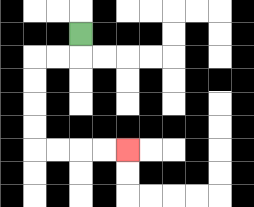{'start': '[3, 1]', 'end': '[5, 6]', 'path_directions': 'D,L,L,D,D,D,D,R,R,R,R', 'path_coordinates': '[[3, 1], [3, 2], [2, 2], [1, 2], [1, 3], [1, 4], [1, 5], [1, 6], [2, 6], [3, 6], [4, 6], [5, 6]]'}